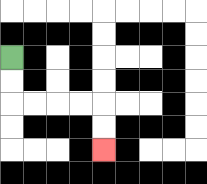{'start': '[0, 2]', 'end': '[4, 6]', 'path_directions': 'D,D,R,R,R,R,D,D', 'path_coordinates': '[[0, 2], [0, 3], [0, 4], [1, 4], [2, 4], [3, 4], [4, 4], [4, 5], [4, 6]]'}